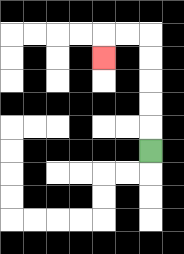{'start': '[6, 6]', 'end': '[4, 2]', 'path_directions': 'U,U,U,U,U,L,L,D', 'path_coordinates': '[[6, 6], [6, 5], [6, 4], [6, 3], [6, 2], [6, 1], [5, 1], [4, 1], [4, 2]]'}